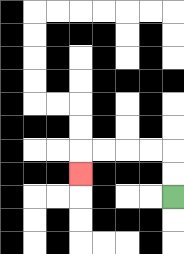{'start': '[7, 8]', 'end': '[3, 7]', 'path_directions': 'U,U,L,L,L,L,D', 'path_coordinates': '[[7, 8], [7, 7], [7, 6], [6, 6], [5, 6], [4, 6], [3, 6], [3, 7]]'}